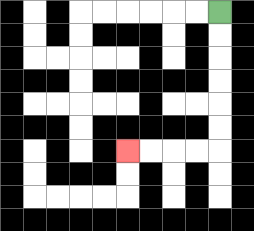{'start': '[9, 0]', 'end': '[5, 6]', 'path_directions': 'D,D,D,D,D,D,L,L,L,L', 'path_coordinates': '[[9, 0], [9, 1], [9, 2], [9, 3], [9, 4], [9, 5], [9, 6], [8, 6], [7, 6], [6, 6], [5, 6]]'}